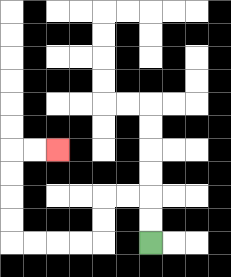{'start': '[6, 10]', 'end': '[2, 6]', 'path_directions': 'U,U,L,L,D,D,L,L,L,L,U,U,U,U,R,R', 'path_coordinates': '[[6, 10], [6, 9], [6, 8], [5, 8], [4, 8], [4, 9], [4, 10], [3, 10], [2, 10], [1, 10], [0, 10], [0, 9], [0, 8], [0, 7], [0, 6], [1, 6], [2, 6]]'}